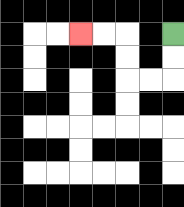{'start': '[7, 1]', 'end': '[3, 1]', 'path_directions': 'D,D,L,L,U,U,L,L', 'path_coordinates': '[[7, 1], [7, 2], [7, 3], [6, 3], [5, 3], [5, 2], [5, 1], [4, 1], [3, 1]]'}